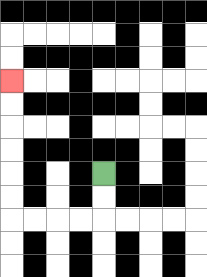{'start': '[4, 7]', 'end': '[0, 3]', 'path_directions': 'D,D,L,L,L,L,U,U,U,U,U,U', 'path_coordinates': '[[4, 7], [4, 8], [4, 9], [3, 9], [2, 9], [1, 9], [0, 9], [0, 8], [0, 7], [0, 6], [0, 5], [0, 4], [0, 3]]'}